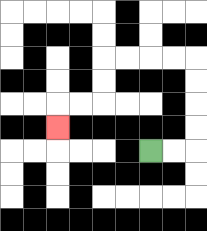{'start': '[6, 6]', 'end': '[2, 5]', 'path_directions': 'R,R,U,U,U,U,L,L,L,L,D,D,L,L,D', 'path_coordinates': '[[6, 6], [7, 6], [8, 6], [8, 5], [8, 4], [8, 3], [8, 2], [7, 2], [6, 2], [5, 2], [4, 2], [4, 3], [4, 4], [3, 4], [2, 4], [2, 5]]'}